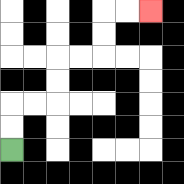{'start': '[0, 6]', 'end': '[6, 0]', 'path_directions': 'U,U,R,R,U,U,R,R,U,U,R,R', 'path_coordinates': '[[0, 6], [0, 5], [0, 4], [1, 4], [2, 4], [2, 3], [2, 2], [3, 2], [4, 2], [4, 1], [4, 0], [5, 0], [6, 0]]'}